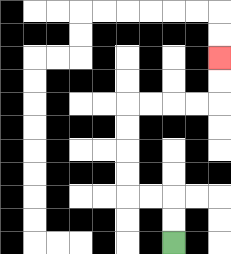{'start': '[7, 10]', 'end': '[9, 2]', 'path_directions': 'U,U,L,L,U,U,U,U,R,R,R,R,U,U', 'path_coordinates': '[[7, 10], [7, 9], [7, 8], [6, 8], [5, 8], [5, 7], [5, 6], [5, 5], [5, 4], [6, 4], [7, 4], [8, 4], [9, 4], [9, 3], [9, 2]]'}